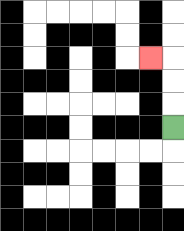{'start': '[7, 5]', 'end': '[6, 2]', 'path_directions': 'U,U,U,L', 'path_coordinates': '[[7, 5], [7, 4], [7, 3], [7, 2], [6, 2]]'}